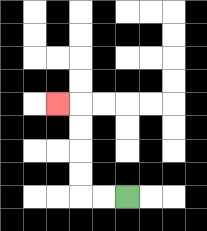{'start': '[5, 8]', 'end': '[2, 4]', 'path_directions': 'L,L,U,U,U,U,L', 'path_coordinates': '[[5, 8], [4, 8], [3, 8], [3, 7], [3, 6], [3, 5], [3, 4], [2, 4]]'}